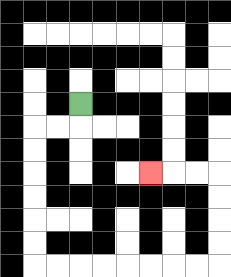{'start': '[3, 4]', 'end': '[6, 7]', 'path_directions': 'D,L,L,D,D,D,D,D,D,R,R,R,R,R,R,R,R,U,U,U,U,L,L,L', 'path_coordinates': '[[3, 4], [3, 5], [2, 5], [1, 5], [1, 6], [1, 7], [1, 8], [1, 9], [1, 10], [1, 11], [2, 11], [3, 11], [4, 11], [5, 11], [6, 11], [7, 11], [8, 11], [9, 11], [9, 10], [9, 9], [9, 8], [9, 7], [8, 7], [7, 7], [6, 7]]'}